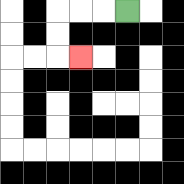{'start': '[5, 0]', 'end': '[3, 2]', 'path_directions': 'L,L,L,D,D,R', 'path_coordinates': '[[5, 0], [4, 0], [3, 0], [2, 0], [2, 1], [2, 2], [3, 2]]'}